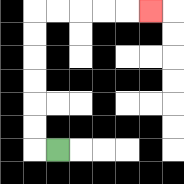{'start': '[2, 6]', 'end': '[6, 0]', 'path_directions': 'L,U,U,U,U,U,U,R,R,R,R,R', 'path_coordinates': '[[2, 6], [1, 6], [1, 5], [1, 4], [1, 3], [1, 2], [1, 1], [1, 0], [2, 0], [3, 0], [4, 0], [5, 0], [6, 0]]'}